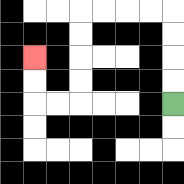{'start': '[7, 4]', 'end': '[1, 2]', 'path_directions': 'U,U,U,U,L,L,L,L,D,D,D,D,L,L,U,U', 'path_coordinates': '[[7, 4], [7, 3], [7, 2], [7, 1], [7, 0], [6, 0], [5, 0], [4, 0], [3, 0], [3, 1], [3, 2], [3, 3], [3, 4], [2, 4], [1, 4], [1, 3], [1, 2]]'}